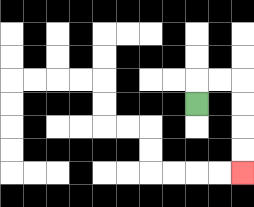{'start': '[8, 4]', 'end': '[10, 7]', 'path_directions': 'U,R,R,D,D,D,D', 'path_coordinates': '[[8, 4], [8, 3], [9, 3], [10, 3], [10, 4], [10, 5], [10, 6], [10, 7]]'}